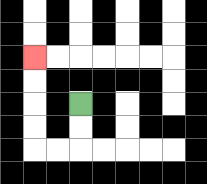{'start': '[3, 4]', 'end': '[1, 2]', 'path_directions': 'D,D,L,L,U,U,U,U', 'path_coordinates': '[[3, 4], [3, 5], [3, 6], [2, 6], [1, 6], [1, 5], [1, 4], [1, 3], [1, 2]]'}